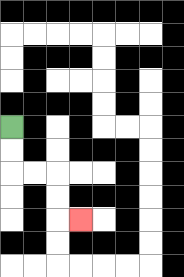{'start': '[0, 5]', 'end': '[3, 9]', 'path_directions': 'D,D,R,R,D,D,R', 'path_coordinates': '[[0, 5], [0, 6], [0, 7], [1, 7], [2, 7], [2, 8], [2, 9], [3, 9]]'}